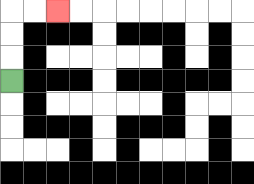{'start': '[0, 3]', 'end': '[2, 0]', 'path_directions': 'U,U,U,R,R', 'path_coordinates': '[[0, 3], [0, 2], [0, 1], [0, 0], [1, 0], [2, 0]]'}